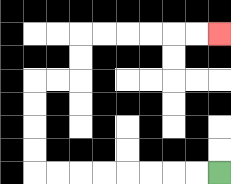{'start': '[9, 7]', 'end': '[9, 1]', 'path_directions': 'L,L,L,L,L,L,L,L,U,U,U,U,R,R,U,U,R,R,R,R,R,R', 'path_coordinates': '[[9, 7], [8, 7], [7, 7], [6, 7], [5, 7], [4, 7], [3, 7], [2, 7], [1, 7], [1, 6], [1, 5], [1, 4], [1, 3], [2, 3], [3, 3], [3, 2], [3, 1], [4, 1], [5, 1], [6, 1], [7, 1], [8, 1], [9, 1]]'}